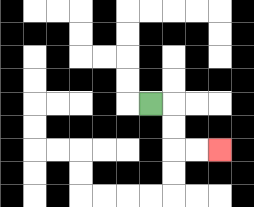{'start': '[6, 4]', 'end': '[9, 6]', 'path_directions': 'R,D,D,R,R', 'path_coordinates': '[[6, 4], [7, 4], [7, 5], [7, 6], [8, 6], [9, 6]]'}